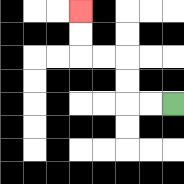{'start': '[7, 4]', 'end': '[3, 0]', 'path_directions': 'L,L,U,U,L,L,U,U', 'path_coordinates': '[[7, 4], [6, 4], [5, 4], [5, 3], [5, 2], [4, 2], [3, 2], [3, 1], [3, 0]]'}